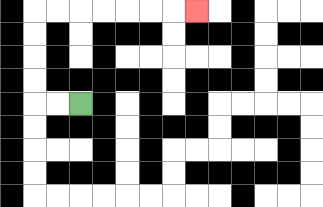{'start': '[3, 4]', 'end': '[8, 0]', 'path_directions': 'L,L,U,U,U,U,R,R,R,R,R,R,R', 'path_coordinates': '[[3, 4], [2, 4], [1, 4], [1, 3], [1, 2], [1, 1], [1, 0], [2, 0], [3, 0], [4, 0], [5, 0], [6, 0], [7, 0], [8, 0]]'}